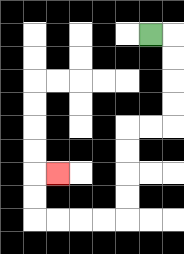{'start': '[6, 1]', 'end': '[2, 7]', 'path_directions': 'R,D,D,D,D,L,L,D,D,D,D,L,L,L,L,U,U,R', 'path_coordinates': '[[6, 1], [7, 1], [7, 2], [7, 3], [7, 4], [7, 5], [6, 5], [5, 5], [5, 6], [5, 7], [5, 8], [5, 9], [4, 9], [3, 9], [2, 9], [1, 9], [1, 8], [1, 7], [2, 7]]'}